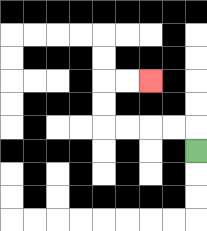{'start': '[8, 6]', 'end': '[6, 3]', 'path_directions': 'U,L,L,L,L,U,U,R,R', 'path_coordinates': '[[8, 6], [8, 5], [7, 5], [6, 5], [5, 5], [4, 5], [4, 4], [4, 3], [5, 3], [6, 3]]'}